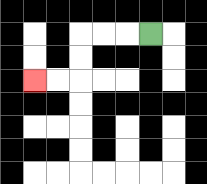{'start': '[6, 1]', 'end': '[1, 3]', 'path_directions': 'L,L,L,D,D,L,L', 'path_coordinates': '[[6, 1], [5, 1], [4, 1], [3, 1], [3, 2], [3, 3], [2, 3], [1, 3]]'}